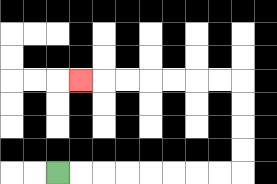{'start': '[2, 7]', 'end': '[3, 3]', 'path_directions': 'R,R,R,R,R,R,R,R,U,U,U,U,L,L,L,L,L,L,L', 'path_coordinates': '[[2, 7], [3, 7], [4, 7], [5, 7], [6, 7], [7, 7], [8, 7], [9, 7], [10, 7], [10, 6], [10, 5], [10, 4], [10, 3], [9, 3], [8, 3], [7, 3], [6, 3], [5, 3], [4, 3], [3, 3]]'}